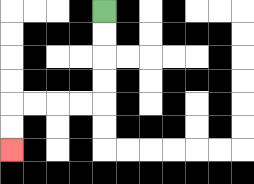{'start': '[4, 0]', 'end': '[0, 6]', 'path_directions': 'D,D,D,D,L,L,L,L,D,D', 'path_coordinates': '[[4, 0], [4, 1], [4, 2], [4, 3], [4, 4], [3, 4], [2, 4], [1, 4], [0, 4], [0, 5], [0, 6]]'}